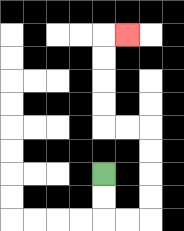{'start': '[4, 7]', 'end': '[5, 1]', 'path_directions': 'D,D,R,R,U,U,U,U,L,L,U,U,U,U,R', 'path_coordinates': '[[4, 7], [4, 8], [4, 9], [5, 9], [6, 9], [6, 8], [6, 7], [6, 6], [6, 5], [5, 5], [4, 5], [4, 4], [4, 3], [4, 2], [4, 1], [5, 1]]'}